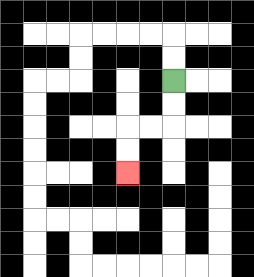{'start': '[7, 3]', 'end': '[5, 7]', 'path_directions': 'D,D,L,L,D,D', 'path_coordinates': '[[7, 3], [7, 4], [7, 5], [6, 5], [5, 5], [5, 6], [5, 7]]'}